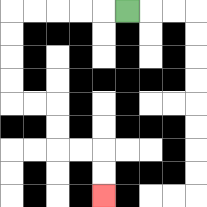{'start': '[5, 0]', 'end': '[4, 8]', 'path_directions': 'L,L,L,L,L,D,D,D,D,R,R,D,D,R,R,D,D', 'path_coordinates': '[[5, 0], [4, 0], [3, 0], [2, 0], [1, 0], [0, 0], [0, 1], [0, 2], [0, 3], [0, 4], [1, 4], [2, 4], [2, 5], [2, 6], [3, 6], [4, 6], [4, 7], [4, 8]]'}